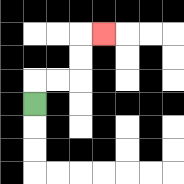{'start': '[1, 4]', 'end': '[4, 1]', 'path_directions': 'U,R,R,U,U,R', 'path_coordinates': '[[1, 4], [1, 3], [2, 3], [3, 3], [3, 2], [3, 1], [4, 1]]'}